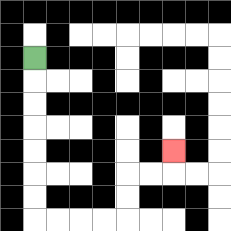{'start': '[1, 2]', 'end': '[7, 6]', 'path_directions': 'D,D,D,D,D,D,D,R,R,R,R,U,U,R,R,U', 'path_coordinates': '[[1, 2], [1, 3], [1, 4], [1, 5], [1, 6], [1, 7], [1, 8], [1, 9], [2, 9], [3, 9], [4, 9], [5, 9], [5, 8], [5, 7], [6, 7], [7, 7], [7, 6]]'}